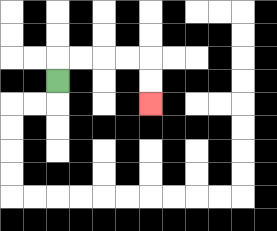{'start': '[2, 3]', 'end': '[6, 4]', 'path_directions': 'U,R,R,R,R,D,D', 'path_coordinates': '[[2, 3], [2, 2], [3, 2], [4, 2], [5, 2], [6, 2], [6, 3], [6, 4]]'}